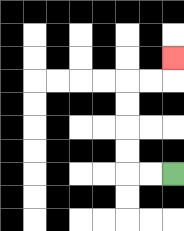{'start': '[7, 7]', 'end': '[7, 2]', 'path_directions': 'L,L,U,U,U,U,R,R,U', 'path_coordinates': '[[7, 7], [6, 7], [5, 7], [5, 6], [5, 5], [5, 4], [5, 3], [6, 3], [7, 3], [7, 2]]'}